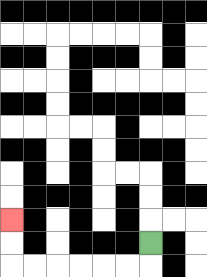{'start': '[6, 10]', 'end': '[0, 9]', 'path_directions': 'D,L,L,L,L,L,L,U,U', 'path_coordinates': '[[6, 10], [6, 11], [5, 11], [4, 11], [3, 11], [2, 11], [1, 11], [0, 11], [0, 10], [0, 9]]'}